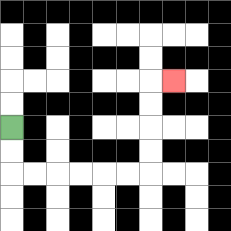{'start': '[0, 5]', 'end': '[7, 3]', 'path_directions': 'D,D,R,R,R,R,R,R,U,U,U,U,R', 'path_coordinates': '[[0, 5], [0, 6], [0, 7], [1, 7], [2, 7], [3, 7], [4, 7], [5, 7], [6, 7], [6, 6], [6, 5], [6, 4], [6, 3], [7, 3]]'}